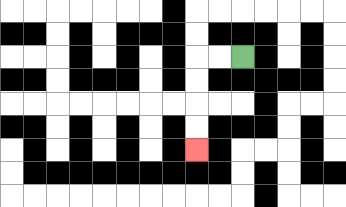{'start': '[10, 2]', 'end': '[8, 6]', 'path_directions': 'L,L,D,D,D,D', 'path_coordinates': '[[10, 2], [9, 2], [8, 2], [8, 3], [8, 4], [8, 5], [8, 6]]'}